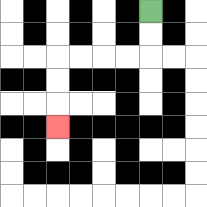{'start': '[6, 0]', 'end': '[2, 5]', 'path_directions': 'D,D,L,L,L,L,D,D,D', 'path_coordinates': '[[6, 0], [6, 1], [6, 2], [5, 2], [4, 2], [3, 2], [2, 2], [2, 3], [2, 4], [2, 5]]'}